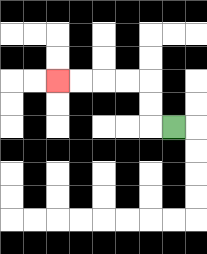{'start': '[7, 5]', 'end': '[2, 3]', 'path_directions': 'L,U,U,L,L,L,L', 'path_coordinates': '[[7, 5], [6, 5], [6, 4], [6, 3], [5, 3], [4, 3], [3, 3], [2, 3]]'}